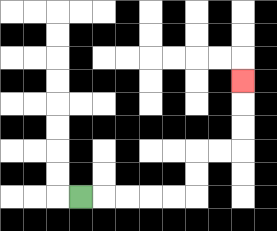{'start': '[3, 8]', 'end': '[10, 3]', 'path_directions': 'R,R,R,R,R,U,U,R,R,U,U,U', 'path_coordinates': '[[3, 8], [4, 8], [5, 8], [6, 8], [7, 8], [8, 8], [8, 7], [8, 6], [9, 6], [10, 6], [10, 5], [10, 4], [10, 3]]'}